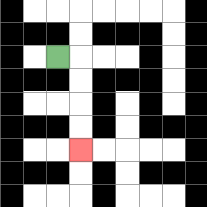{'start': '[2, 2]', 'end': '[3, 6]', 'path_directions': 'R,D,D,D,D', 'path_coordinates': '[[2, 2], [3, 2], [3, 3], [3, 4], [3, 5], [3, 6]]'}